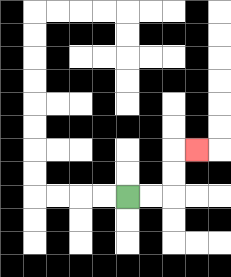{'start': '[5, 8]', 'end': '[8, 6]', 'path_directions': 'R,R,U,U,R', 'path_coordinates': '[[5, 8], [6, 8], [7, 8], [7, 7], [7, 6], [8, 6]]'}